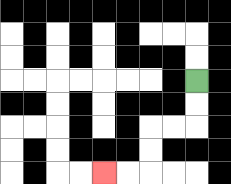{'start': '[8, 3]', 'end': '[4, 7]', 'path_directions': 'D,D,L,L,D,D,L,L', 'path_coordinates': '[[8, 3], [8, 4], [8, 5], [7, 5], [6, 5], [6, 6], [6, 7], [5, 7], [4, 7]]'}